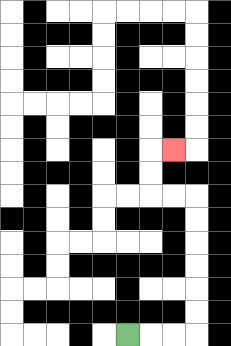{'start': '[5, 14]', 'end': '[7, 6]', 'path_directions': 'R,R,R,U,U,U,U,U,U,L,L,U,U,R', 'path_coordinates': '[[5, 14], [6, 14], [7, 14], [8, 14], [8, 13], [8, 12], [8, 11], [8, 10], [8, 9], [8, 8], [7, 8], [6, 8], [6, 7], [6, 6], [7, 6]]'}